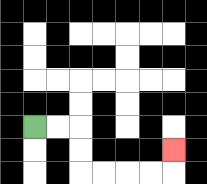{'start': '[1, 5]', 'end': '[7, 6]', 'path_directions': 'R,R,D,D,R,R,R,R,U', 'path_coordinates': '[[1, 5], [2, 5], [3, 5], [3, 6], [3, 7], [4, 7], [5, 7], [6, 7], [7, 7], [7, 6]]'}